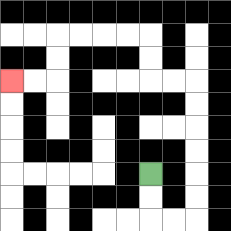{'start': '[6, 7]', 'end': '[0, 3]', 'path_directions': 'D,D,R,R,U,U,U,U,U,U,L,L,U,U,L,L,L,L,D,D,L,L', 'path_coordinates': '[[6, 7], [6, 8], [6, 9], [7, 9], [8, 9], [8, 8], [8, 7], [8, 6], [8, 5], [8, 4], [8, 3], [7, 3], [6, 3], [6, 2], [6, 1], [5, 1], [4, 1], [3, 1], [2, 1], [2, 2], [2, 3], [1, 3], [0, 3]]'}